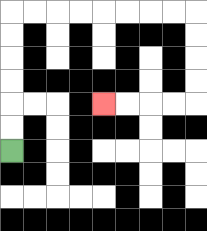{'start': '[0, 6]', 'end': '[4, 4]', 'path_directions': 'U,U,U,U,U,U,R,R,R,R,R,R,R,R,D,D,D,D,L,L,L,L', 'path_coordinates': '[[0, 6], [0, 5], [0, 4], [0, 3], [0, 2], [0, 1], [0, 0], [1, 0], [2, 0], [3, 0], [4, 0], [5, 0], [6, 0], [7, 0], [8, 0], [8, 1], [8, 2], [8, 3], [8, 4], [7, 4], [6, 4], [5, 4], [4, 4]]'}